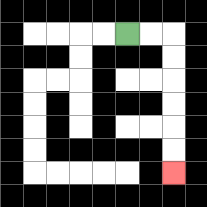{'start': '[5, 1]', 'end': '[7, 7]', 'path_directions': 'R,R,D,D,D,D,D,D', 'path_coordinates': '[[5, 1], [6, 1], [7, 1], [7, 2], [7, 3], [7, 4], [7, 5], [7, 6], [7, 7]]'}